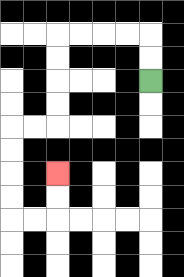{'start': '[6, 3]', 'end': '[2, 7]', 'path_directions': 'U,U,L,L,L,L,D,D,D,D,L,L,D,D,D,D,R,R,U,U', 'path_coordinates': '[[6, 3], [6, 2], [6, 1], [5, 1], [4, 1], [3, 1], [2, 1], [2, 2], [2, 3], [2, 4], [2, 5], [1, 5], [0, 5], [0, 6], [0, 7], [0, 8], [0, 9], [1, 9], [2, 9], [2, 8], [2, 7]]'}